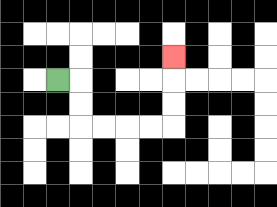{'start': '[2, 3]', 'end': '[7, 2]', 'path_directions': 'R,D,D,R,R,R,R,U,U,U', 'path_coordinates': '[[2, 3], [3, 3], [3, 4], [3, 5], [4, 5], [5, 5], [6, 5], [7, 5], [7, 4], [7, 3], [7, 2]]'}